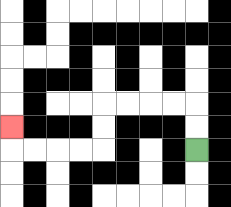{'start': '[8, 6]', 'end': '[0, 5]', 'path_directions': 'U,U,L,L,L,L,D,D,L,L,L,L,U', 'path_coordinates': '[[8, 6], [8, 5], [8, 4], [7, 4], [6, 4], [5, 4], [4, 4], [4, 5], [4, 6], [3, 6], [2, 6], [1, 6], [0, 6], [0, 5]]'}